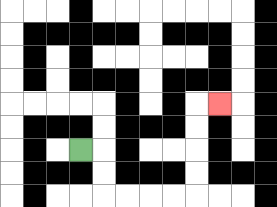{'start': '[3, 6]', 'end': '[9, 4]', 'path_directions': 'R,D,D,R,R,R,R,U,U,U,U,R', 'path_coordinates': '[[3, 6], [4, 6], [4, 7], [4, 8], [5, 8], [6, 8], [7, 8], [8, 8], [8, 7], [8, 6], [8, 5], [8, 4], [9, 4]]'}